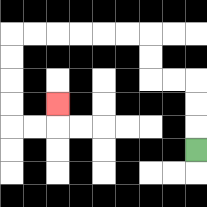{'start': '[8, 6]', 'end': '[2, 4]', 'path_directions': 'U,U,U,L,L,U,U,L,L,L,L,L,L,D,D,D,D,R,R,U', 'path_coordinates': '[[8, 6], [8, 5], [8, 4], [8, 3], [7, 3], [6, 3], [6, 2], [6, 1], [5, 1], [4, 1], [3, 1], [2, 1], [1, 1], [0, 1], [0, 2], [0, 3], [0, 4], [0, 5], [1, 5], [2, 5], [2, 4]]'}